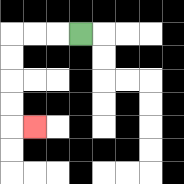{'start': '[3, 1]', 'end': '[1, 5]', 'path_directions': 'L,L,L,D,D,D,D,R', 'path_coordinates': '[[3, 1], [2, 1], [1, 1], [0, 1], [0, 2], [0, 3], [0, 4], [0, 5], [1, 5]]'}